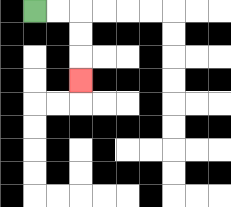{'start': '[1, 0]', 'end': '[3, 3]', 'path_directions': 'R,R,D,D,D', 'path_coordinates': '[[1, 0], [2, 0], [3, 0], [3, 1], [3, 2], [3, 3]]'}